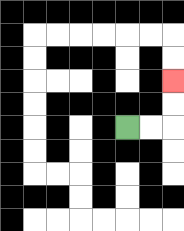{'start': '[5, 5]', 'end': '[7, 3]', 'path_directions': 'R,R,U,U', 'path_coordinates': '[[5, 5], [6, 5], [7, 5], [7, 4], [7, 3]]'}